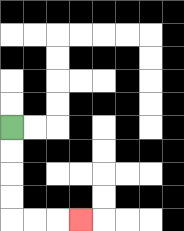{'start': '[0, 5]', 'end': '[3, 9]', 'path_directions': 'D,D,D,D,R,R,R', 'path_coordinates': '[[0, 5], [0, 6], [0, 7], [0, 8], [0, 9], [1, 9], [2, 9], [3, 9]]'}